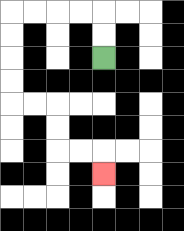{'start': '[4, 2]', 'end': '[4, 7]', 'path_directions': 'U,U,L,L,L,L,D,D,D,D,R,R,D,D,R,R,D', 'path_coordinates': '[[4, 2], [4, 1], [4, 0], [3, 0], [2, 0], [1, 0], [0, 0], [0, 1], [0, 2], [0, 3], [0, 4], [1, 4], [2, 4], [2, 5], [2, 6], [3, 6], [4, 6], [4, 7]]'}